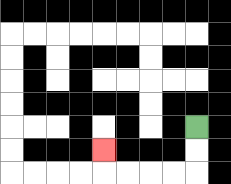{'start': '[8, 5]', 'end': '[4, 6]', 'path_directions': 'D,D,L,L,L,L,U', 'path_coordinates': '[[8, 5], [8, 6], [8, 7], [7, 7], [6, 7], [5, 7], [4, 7], [4, 6]]'}